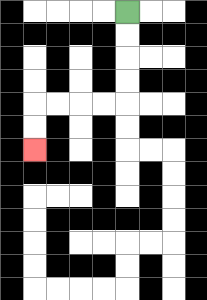{'start': '[5, 0]', 'end': '[1, 6]', 'path_directions': 'D,D,D,D,L,L,L,L,D,D', 'path_coordinates': '[[5, 0], [5, 1], [5, 2], [5, 3], [5, 4], [4, 4], [3, 4], [2, 4], [1, 4], [1, 5], [1, 6]]'}